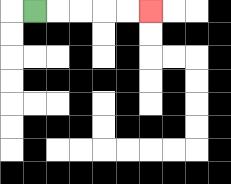{'start': '[1, 0]', 'end': '[6, 0]', 'path_directions': 'R,R,R,R,R', 'path_coordinates': '[[1, 0], [2, 0], [3, 0], [4, 0], [5, 0], [6, 0]]'}